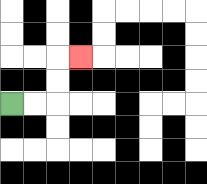{'start': '[0, 4]', 'end': '[3, 2]', 'path_directions': 'R,R,U,U,R', 'path_coordinates': '[[0, 4], [1, 4], [2, 4], [2, 3], [2, 2], [3, 2]]'}